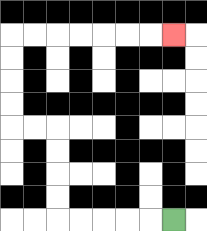{'start': '[7, 9]', 'end': '[7, 1]', 'path_directions': 'L,L,L,L,L,U,U,U,U,L,L,U,U,U,U,R,R,R,R,R,R,R', 'path_coordinates': '[[7, 9], [6, 9], [5, 9], [4, 9], [3, 9], [2, 9], [2, 8], [2, 7], [2, 6], [2, 5], [1, 5], [0, 5], [0, 4], [0, 3], [0, 2], [0, 1], [1, 1], [2, 1], [3, 1], [4, 1], [5, 1], [6, 1], [7, 1]]'}